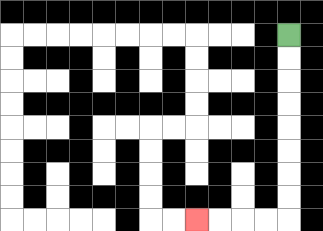{'start': '[12, 1]', 'end': '[8, 9]', 'path_directions': 'D,D,D,D,D,D,D,D,L,L,L,L', 'path_coordinates': '[[12, 1], [12, 2], [12, 3], [12, 4], [12, 5], [12, 6], [12, 7], [12, 8], [12, 9], [11, 9], [10, 9], [9, 9], [8, 9]]'}